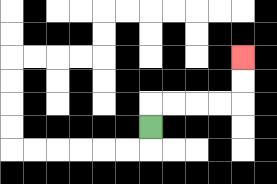{'start': '[6, 5]', 'end': '[10, 2]', 'path_directions': 'U,R,R,R,R,U,U', 'path_coordinates': '[[6, 5], [6, 4], [7, 4], [8, 4], [9, 4], [10, 4], [10, 3], [10, 2]]'}